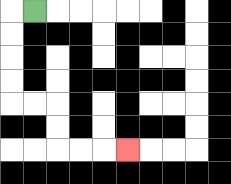{'start': '[1, 0]', 'end': '[5, 6]', 'path_directions': 'L,D,D,D,D,R,R,D,D,R,R,R', 'path_coordinates': '[[1, 0], [0, 0], [0, 1], [0, 2], [0, 3], [0, 4], [1, 4], [2, 4], [2, 5], [2, 6], [3, 6], [4, 6], [5, 6]]'}